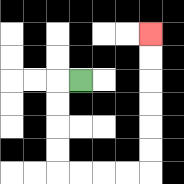{'start': '[3, 3]', 'end': '[6, 1]', 'path_directions': 'L,D,D,D,D,R,R,R,R,U,U,U,U,U,U', 'path_coordinates': '[[3, 3], [2, 3], [2, 4], [2, 5], [2, 6], [2, 7], [3, 7], [4, 7], [5, 7], [6, 7], [6, 6], [6, 5], [6, 4], [6, 3], [6, 2], [6, 1]]'}